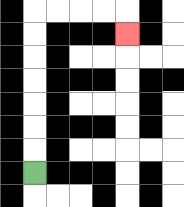{'start': '[1, 7]', 'end': '[5, 1]', 'path_directions': 'U,U,U,U,U,U,U,R,R,R,R,D', 'path_coordinates': '[[1, 7], [1, 6], [1, 5], [1, 4], [1, 3], [1, 2], [1, 1], [1, 0], [2, 0], [3, 0], [4, 0], [5, 0], [5, 1]]'}